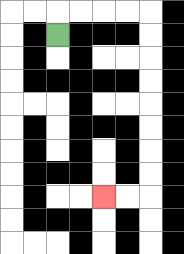{'start': '[2, 1]', 'end': '[4, 8]', 'path_directions': 'U,R,R,R,R,D,D,D,D,D,D,D,D,L,L', 'path_coordinates': '[[2, 1], [2, 0], [3, 0], [4, 0], [5, 0], [6, 0], [6, 1], [6, 2], [6, 3], [6, 4], [6, 5], [6, 6], [6, 7], [6, 8], [5, 8], [4, 8]]'}